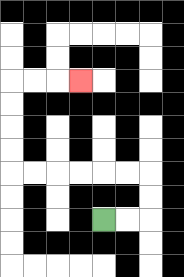{'start': '[4, 9]', 'end': '[3, 3]', 'path_directions': 'R,R,U,U,L,L,L,L,L,L,U,U,U,U,R,R,R', 'path_coordinates': '[[4, 9], [5, 9], [6, 9], [6, 8], [6, 7], [5, 7], [4, 7], [3, 7], [2, 7], [1, 7], [0, 7], [0, 6], [0, 5], [0, 4], [0, 3], [1, 3], [2, 3], [3, 3]]'}